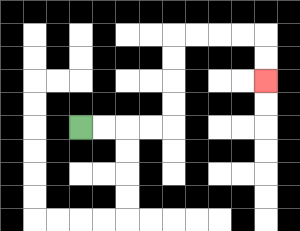{'start': '[3, 5]', 'end': '[11, 3]', 'path_directions': 'R,R,R,R,U,U,U,U,R,R,R,R,D,D', 'path_coordinates': '[[3, 5], [4, 5], [5, 5], [6, 5], [7, 5], [7, 4], [7, 3], [7, 2], [7, 1], [8, 1], [9, 1], [10, 1], [11, 1], [11, 2], [11, 3]]'}